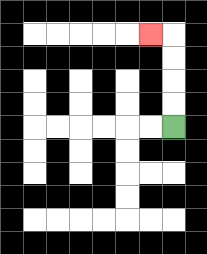{'start': '[7, 5]', 'end': '[6, 1]', 'path_directions': 'U,U,U,U,L', 'path_coordinates': '[[7, 5], [7, 4], [7, 3], [7, 2], [7, 1], [6, 1]]'}